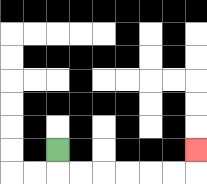{'start': '[2, 6]', 'end': '[8, 6]', 'path_directions': 'D,R,R,R,R,R,R,U', 'path_coordinates': '[[2, 6], [2, 7], [3, 7], [4, 7], [5, 7], [6, 7], [7, 7], [8, 7], [8, 6]]'}